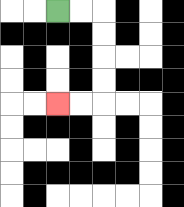{'start': '[2, 0]', 'end': '[2, 4]', 'path_directions': 'R,R,D,D,D,D,L,L', 'path_coordinates': '[[2, 0], [3, 0], [4, 0], [4, 1], [4, 2], [4, 3], [4, 4], [3, 4], [2, 4]]'}